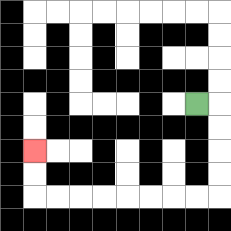{'start': '[8, 4]', 'end': '[1, 6]', 'path_directions': 'R,D,D,D,D,L,L,L,L,L,L,L,L,U,U', 'path_coordinates': '[[8, 4], [9, 4], [9, 5], [9, 6], [9, 7], [9, 8], [8, 8], [7, 8], [6, 8], [5, 8], [4, 8], [3, 8], [2, 8], [1, 8], [1, 7], [1, 6]]'}